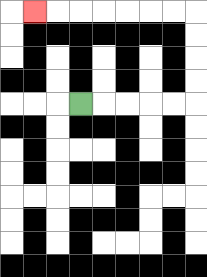{'start': '[3, 4]', 'end': '[1, 0]', 'path_directions': 'R,R,R,R,R,U,U,U,U,L,L,L,L,L,L,L', 'path_coordinates': '[[3, 4], [4, 4], [5, 4], [6, 4], [7, 4], [8, 4], [8, 3], [8, 2], [8, 1], [8, 0], [7, 0], [6, 0], [5, 0], [4, 0], [3, 0], [2, 0], [1, 0]]'}